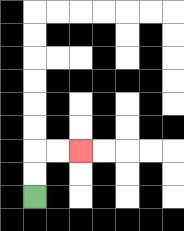{'start': '[1, 8]', 'end': '[3, 6]', 'path_directions': 'U,U,R,R', 'path_coordinates': '[[1, 8], [1, 7], [1, 6], [2, 6], [3, 6]]'}